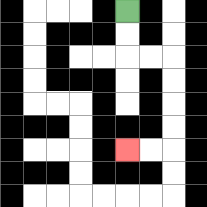{'start': '[5, 0]', 'end': '[5, 6]', 'path_directions': 'D,D,R,R,D,D,D,D,L,L', 'path_coordinates': '[[5, 0], [5, 1], [5, 2], [6, 2], [7, 2], [7, 3], [7, 4], [7, 5], [7, 6], [6, 6], [5, 6]]'}